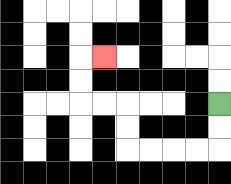{'start': '[9, 4]', 'end': '[4, 2]', 'path_directions': 'D,D,L,L,L,L,U,U,L,L,U,U,R', 'path_coordinates': '[[9, 4], [9, 5], [9, 6], [8, 6], [7, 6], [6, 6], [5, 6], [5, 5], [5, 4], [4, 4], [3, 4], [3, 3], [3, 2], [4, 2]]'}